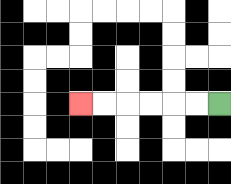{'start': '[9, 4]', 'end': '[3, 4]', 'path_directions': 'L,L,L,L,L,L', 'path_coordinates': '[[9, 4], [8, 4], [7, 4], [6, 4], [5, 4], [4, 4], [3, 4]]'}